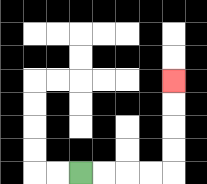{'start': '[3, 7]', 'end': '[7, 3]', 'path_directions': 'R,R,R,R,U,U,U,U', 'path_coordinates': '[[3, 7], [4, 7], [5, 7], [6, 7], [7, 7], [7, 6], [7, 5], [7, 4], [7, 3]]'}